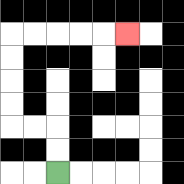{'start': '[2, 7]', 'end': '[5, 1]', 'path_directions': 'U,U,L,L,U,U,U,U,R,R,R,R,R', 'path_coordinates': '[[2, 7], [2, 6], [2, 5], [1, 5], [0, 5], [0, 4], [0, 3], [0, 2], [0, 1], [1, 1], [2, 1], [3, 1], [4, 1], [5, 1]]'}